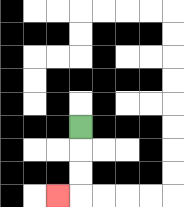{'start': '[3, 5]', 'end': '[2, 8]', 'path_directions': 'D,D,D,L', 'path_coordinates': '[[3, 5], [3, 6], [3, 7], [3, 8], [2, 8]]'}